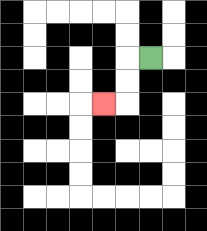{'start': '[6, 2]', 'end': '[4, 4]', 'path_directions': 'L,D,D,L', 'path_coordinates': '[[6, 2], [5, 2], [5, 3], [5, 4], [4, 4]]'}